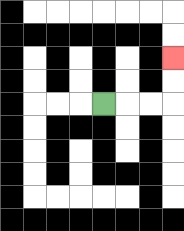{'start': '[4, 4]', 'end': '[7, 2]', 'path_directions': 'R,R,R,U,U', 'path_coordinates': '[[4, 4], [5, 4], [6, 4], [7, 4], [7, 3], [7, 2]]'}